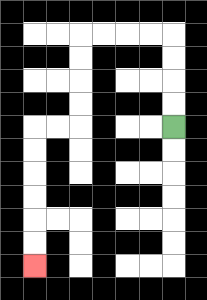{'start': '[7, 5]', 'end': '[1, 11]', 'path_directions': 'U,U,U,U,L,L,L,L,D,D,D,D,L,L,D,D,D,D,D,D', 'path_coordinates': '[[7, 5], [7, 4], [7, 3], [7, 2], [7, 1], [6, 1], [5, 1], [4, 1], [3, 1], [3, 2], [3, 3], [3, 4], [3, 5], [2, 5], [1, 5], [1, 6], [1, 7], [1, 8], [1, 9], [1, 10], [1, 11]]'}